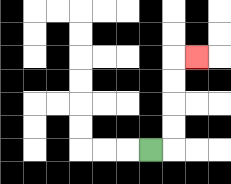{'start': '[6, 6]', 'end': '[8, 2]', 'path_directions': 'R,U,U,U,U,R', 'path_coordinates': '[[6, 6], [7, 6], [7, 5], [7, 4], [7, 3], [7, 2], [8, 2]]'}